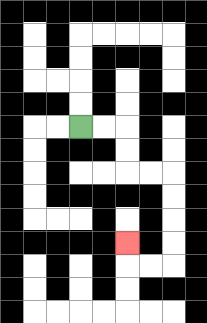{'start': '[3, 5]', 'end': '[5, 10]', 'path_directions': 'R,R,D,D,R,R,D,D,D,D,L,L,U', 'path_coordinates': '[[3, 5], [4, 5], [5, 5], [5, 6], [5, 7], [6, 7], [7, 7], [7, 8], [7, 9], [7, 10], [7, 11], [6, 11], [5, 11], [5, 10]]'}